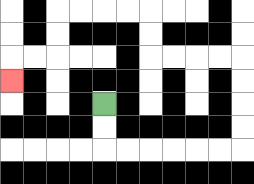{'start': '[4, 4]', 'end': '[0, 3]', 'path_directions': 'D,D,R,R,R,R,R,R,U,U,U,U,L,L,L,L,U,U,L,L,L,L,D,D,L,L,D', 'path_coordinates': '[[4, 4], [4, 5], [4, 6], [5, 6], [6, 6], [7, 6], [8, 6], [9, 6], [10, 6], [10, 5], [10, 4], [10, 3], [10, 2], [9, 2], [8, 2], [7, 2], [6, 2], [6, 1], [6, 0], [5, 0], [4, 0], [3, 0], [2, 0], [2, 1], [2, 2], [1, 2], [0, 2], [0, 3]]'}